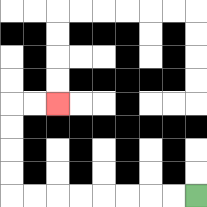{'start': '[8, 8]', 'end': '[2, 4]', 'path_directions': 'L,L,L,L,L,L,L,L,U,U,U,U,R,R', 'path_coordinates': '[[8, 8], [7, 8], [6, 8], [5, 8], [4, 8], [3, 8], [2, 8], [1, 8], [0, 8], [0, 7], [0, 6], [0, 5], [0, 4], [1, 4], [2, 4]]'}